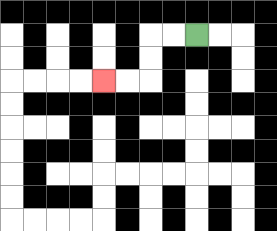{'start': '[8, 1]', 'end': '[4, 3]', 'path_directions': 'L,L,D,D,L,L', 'path_coordinates': '[[8, 1], [7, 1], [6, 1], [6, 2], [6, 3], [5, 3], [4, 3]]'}